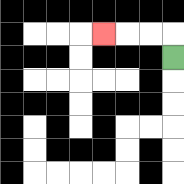{'start': '[7, 2]', 'end': '[4, 1]', 'path_directions': 'U,L,L,L', 'path_coordinates': '[[7, 2], [7, 1], [6, 1], [5, 1], [4, 1]]'}